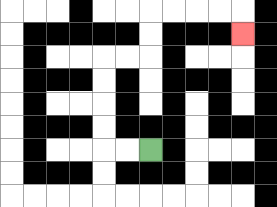{'start': '[6, 6]', 'end': '[10, 1]', 'path_directions': 'L,L,U,U,U,U,R,R,U,U,R,R,R,R,D', 'path_coordinates': '[[6, 6], [5, 6], [4, 6], [4, 5], [4, 4], [4, 3], [4, 2], [5, 2], [6, 2], [6, 1], [6, 0], [7, 0], [8, 0], [9, 0], [10, 0], [10, 1]]'}